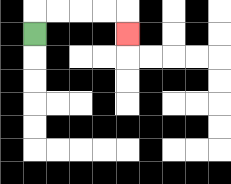{'start': '[1, 1]', 'end': '[5, 1]', 'path_directions': 'U,R,R,R,R,D', 'path_coordinates': '[[1, 1], [1, 0], [2, 0], [3, 0], [4, 0], [5, 0], [5, 1]]'}